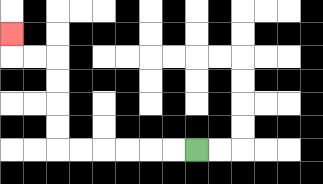{'start': '[8, 6]', 'end': '[0, 1]', 'path_directions': 'L,L,L,L,L,L,U,U,U,U,L,L,U', 'path_coordinates': '[[8, 6], [7, 6], [6, 6], [5, 6], [4, 6], [3, 6], [2, 6], [2, 5], [2, 4], [2, 3], [2, 2], [1, 2], [0, 2], [0, 1]]'}